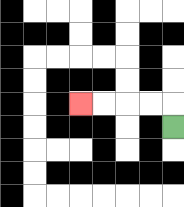{'start': '[7, 5]', 'end': '[3, 4]', 'path_directions': 'U,L,L,L,L', 'path_coordinates': '[[7, 5], [7, 4], [6, 4], [5, 4], [4, 4], [3, 4]]'}